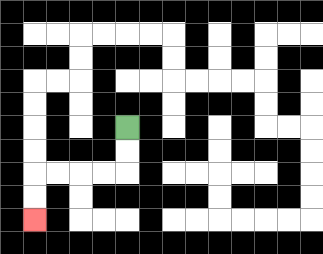{'start': '[5, 5]', 'end': '[1, 9]', 'path_directions': 'D,D,L,L,L,L,D,D', 'path_coordinates': '[[5, 5], [5, 6], [5, 7], [4, 7], [3, 7], [2, 7], [1, 7], [1, 8], [1, 9]]'}